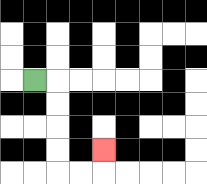{'start': '[1, 3]', 'end': '[4, 6]', 'path_directions': 'R,D,D,D,D,R,R,U', 'path_coordinates': '[[1, 3], [2, 3], [2, 4], [2, 5], [2, 6], [2, 7], [3, 7], [4, 7], [4, 6]]'}